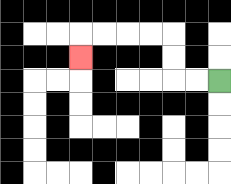{'start': '[9, 3]', 'end': '[3, 2]', 'path_directions': 'L,L,U,U,L,L,L,L,D', 'path_coordinates': '[[9, 3], [8, 3], [7, 3], [7, 2], [7, 1], [6, 1], [5, 1], [4, 1], [3, 1], [3, 2]]'}